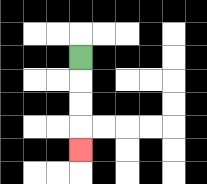{'start': '[3, 2]', 'end': '[3, 6]', 'path_directions': 'D,D,D,D', 'path_coordinates': '[[3, 2], [3, 3], [3, 4], [3, 5], [3, 6]]'}